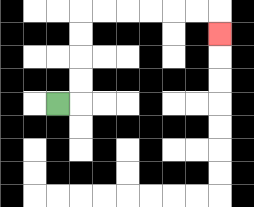{'start': '[2, 4]', 'end': '[9, 1]', 'path_directions': 'R,U,U,U,U,R,R,R,R,R,R,D', 'path_coordinates': '[[2, 4], [3, 4], [3, 3], [3, 2], [3, 1], [3, 0], [4, 0], [5, 0], [6, 0], [7, 0], [8, 0], [9, 0], [9, 1]]'}